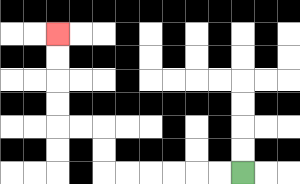{'start': '[10, 7]', 'end': '[2, 1]', 'path_directions': 'L,L,L,L,L,L,U,U,L,L,U,U,U,U', 'path_coordinates': '[[10, 7], [9, 7], [8, 7], [7, 7], [6, 7], [5, 7], [4, 7], [4, 6], [4, 5], [3, 5], [2, 5], [2, 4], [2, 3], [2, 2], [2, 1]]'}